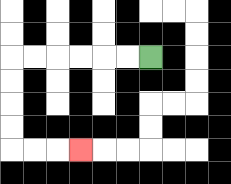{'start': '[6, 2]', 'end': '[3, 6]', 'path_directions': 'L,L,L,L,L,L,D,D,D,D,R,R,R', 'path_coordinates': '[[6, 2], [5, 2], [4, 2], [3, 2], [2, 2], [1, 2], [0, 2], [0, 3], [0, 4], [0, 5], [0, 6], [1, 6], [2, 6], [3, 6]]'}